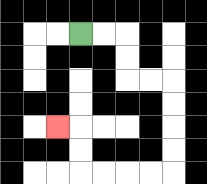{'start': '[3, 1]', 'end': '[2, 5]', 'path_directions': 'R,R,D,D,R,R,D,D,D,D,L,L,L,L,U,U,L', 'path_coordinates': '[[3, 1], [4, 1], [5, 1], [5, 2], [5, 3], [6, 3], [7, 3], [7, 4], [7, 5], [7, 6], [7, 7], [6, 7], [5, 7], [4, 7], [3, 7], [3, 6], [3, 5], [2, 5]]'}